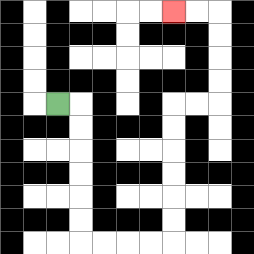{'start': '[2, 4]', 'end': '[7, 0]', 'path_directions': 'R,D,D,D,D,D,D,R,R,R,R,U,U,U,U,U,U,R,R,U,U,U,U,L,L', 'path_coordinates': '[[2, 4], [3, 4], [3, 5], [3, 6], [3, 7], [3, 8], [3, 9], [3, 10], [4, 10], [5, 10], [6, 10], [7, 10], [7, 9], [7, 8], [7, 7], [7, 6], [7, 5], [7, 4], [8, 4], [9, 4], [9, 3], [9, 2], [9, 1], [9, 0], [8, 0], [7, 0]]'}